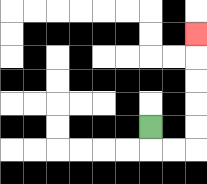{'start': '[6, 5]', 'end': '[8, 1]', 'path_directions': 'D,R,R,U,U,U,U,U', 'path_coordinates': '[[6, 5], [6, 6], [7, 6], [8, 6], [8, 5], [8, 4], [8, 3], [8, 2], [8, 1]]'}